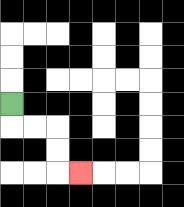{'start': '[0, 4]', 'end': '[3, 7]', 'path_directions': 'D,R,R,D,D,R', 'path_coordinates': '[[0, 4], [0, 5], [1, 5], [2, 5], [2, 6], [2, 7], [3, 7]]'}